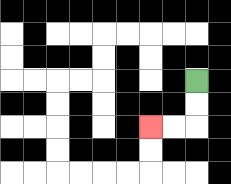{'start': '[8, 3]', 'end': '[6, 5]', 'path_directions': 'D,D,L,L', 'path_coordinates': '[[8, 3], [8, 4], [8, 5], [7, 5], [6, 5]]'}